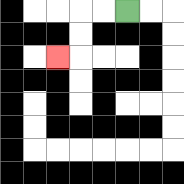{'start': '[5, 0]', 'end': '[2, 2]', 'path_directions': 'L,L,D,D,L', 'path_coordinates': '[[5, 0], [4, 0], [3, 0], [3, 1], [3, 2], [2, 2]]'}